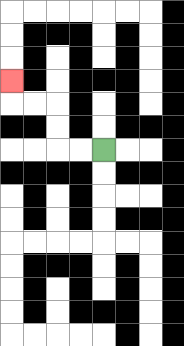{'start': '[4, 6]', 'end': '[0, 3]', 'path_directions': 'L,L,U,U,L,L,U', 'path_coordinates': '[[4, 6], [3, 6], [2, 6], [2, 5], [2, 4], [1, 4], [0, 4], [0, 3]]'}